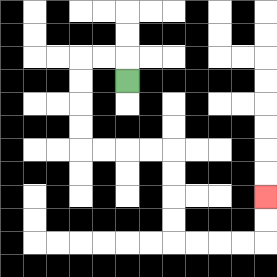{'start': '[5, 3]', 'end': '[11, 8]', 'path_directions': 'U,L,L,D,D,D,D,R,R,R,R,D,D,D,D,R,R,R,R,U,U', 'path_coordinates': '[[5, 3], [5, 2], [4, 2], [3, 2], [3, 3], [3, 4], [3, 5], [3, 6], [4, 6], [5, 6], [6, 6], [7, 6], [7, 7], [7, 8], [7, 9], [7, 10], [8, 10], [9, 10], [10, 10], [11, 10], [11, 9], [11, 8]]'}